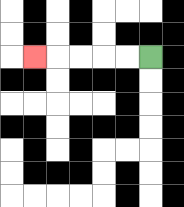{'start': '[6, 2]', 'end': '[1, 2]', 'path_directions': 'L,L,L,L,L', 'path_coordinates': '[[6, 2], [5, 2], [4, 2], [3, 2], [2, 2], [1, 2]]'}